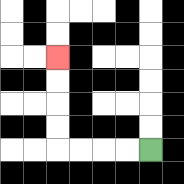{'start': '[6, 6]', 'end': '[2, 2]', 'path_directions': 'L,L,L,L,U,U,U,U', 'path_coordinates': '[[6, 6], [5, 6], [4, 6], [3, 6], [2, 6], [2, 5], [2, 4], [2, 3], [2, 2]]'}